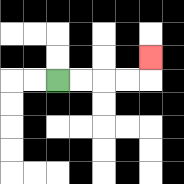{'start': '[2, 3]', 'end': '[6, 2]', 'path_directions': 'R,R,R,R,U', 'path_coordinates': '[[2, 3], [3, 3], [4, 3], [5, 3], [6, 3], [6, 2]]'}